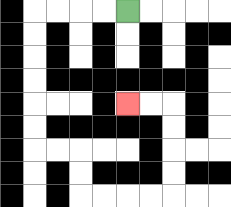{'start': '[5, 0]', 'end': '[5, 4]', 'path_directions': 'L,L,L,L,D,D,D,D,D,D,R,R,D,D,R,R,R,R,U,U,U,U,L,L', 'path_coordinates': '[[5, 0], [4, 0], [3, 0], [2, 0], [1, 0], [1, 1], [1, 2], [1, 3], [1, 4], [1, 5], [1, 6], [2, 6], [3, 6], [3, 7], [3, 8], [4, 8], [5, 8], [6, 8], [7, 8], [7, 7], [7, 6], [7, 5], [7, 4], [6, 4], [5, 4]]'}